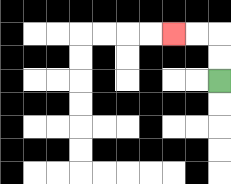{'start': '[9, 3]', 'end': '[7, 1]', 'path_directions': 'U,U,L,L', 'path_coordinates': '[[9, 3], [9, 2], [9, 1], [8, 1], [7, 1]]'}